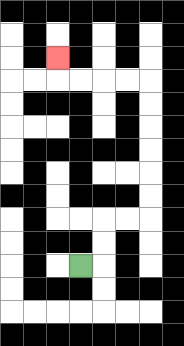{'start': '[3, 11]', 'end': '[2, 2]', 'path_directions': 'R,U,U,R,R,U,U,U,U,U,U,L,L,L,L,U', 'path_coordinates': '[[3, 11], [4, 11], [4, 10], [4, 9], [5, 9], [6, 9], [6, 8], [6, 7], [6, 6], [6, 5], [6, 4], [6, 3], [5, 3], [4, 3], [3, 3], [2, 3], [2, 2]]'}